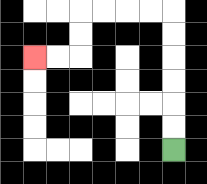{'start': '[7, 6]', 'end': '[1, 2]', 'path_directions': 'U,U,U,U,U,U,L,L,L,L,D,D,L,L', 'path_coordinates': '[[7, 6], [7, 5], [7, 4], [7, 3], [7, 2], [7, 1], [7, 0], [6, 0], [5, 0], [4, 0], [3, 0], [3, 1], [3, 2], [2, 2], [1, 2]]'}